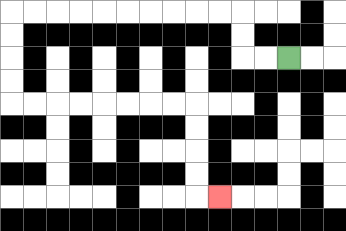{'start': '[12, 2]', 'end': '[9, 8]', 'path_directions': 'L,L,U,U,L,L,L,L,L,L,L,L,L,L,D,D,D,D,R,R,R,R,R,R,R,R,D,D,D,D,R', 'path_coordinates': '[[12, 2], [11, 2], [10, 2], [10, 1], [10, 0], [9, 0], [8, 0], [7, 0], [6, 0], [5, 0], [4, 0], [3, 0], [2, 0], [1, 0], [0, 0], [0, 1], [0, 2], [0, 3], [0, 4], [1, 4], [2, 4], [3, 4], [4, 4], [5, 4], [6, 4], [7, 4], [8, 4], [8, 5], [8, 6], [8, 7], [8, 8], [9, 8]]'}